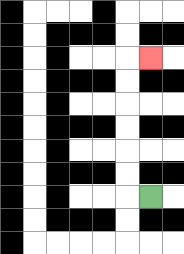{'start': '[6, 8]', 'end': '[6, 2]', 'path_directions': 'L,U,U,U,U,U,U,R', 'path_coordinates': '[[6, 8], [5, 8], [5, 7], [5, 6], [5, 5], [5, 4], [5, 3], [5, 2], [6, 2]]'}